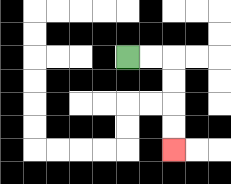{'start': '[5, 2]', 'end': '[7, 6]', 'path_directions': 'R,R,D,D,D,D', 'path_coordinates': '[[5, 2], [6, 2], [7, 2], [7, 3], [7, 4], [7, 5], [7, 6]]'}